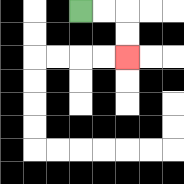{'start': '[3, 0]', 'end': '[5, 2]', 'path_directions': 'R,R,D,D', 'path_coordinates': '[[3, 0], [4, 0], [5, 0], [5, 1], [5, 2]]'}